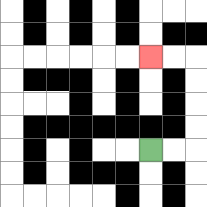{'start': '[6, 6]', 'end': '[6, 2]', 'path_directions': 'R,R,U,U,U,U,L,L', 'path_coordinates': '[[6, 6], [7, 6], [8, 6], [8, 5], [8, 4], [8, 3], [8, 2], [7, 2], [6, 2]]'}